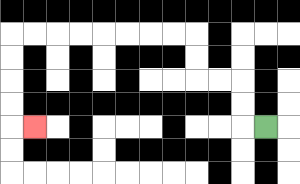{'start': '[11, 5]', 'end': '[1, 5]', 'path_directions': 'L,U,U,L,L,U,U,L,L,L,L,L,L,L,L,D,D,D,D,R', 'path_coordinates': '[[11, 5], [10, 5], [10, 4], [10, 3], [9, 3], [8, 3], [8, 2], [8, 1], [7, 1], [6, 1], [5, 1], [4, 1], [3, 1], [2, 1], [1, 1], [0, 1], [0, 2], [0, 3], [0, 4], [0, 5], [1, 5]]'}